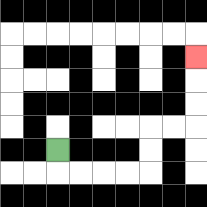{'start': '[2, 6]', 'end': '[8, 2]', 'path_directions': 'D,R,R,R,R,U,U,R,R,U,U,U', 'path_coordinates': '[[2, 6], [2, 7], [3, 7], [4, 7], [5, 7], [6, 7], [6, 6], [6, 5], [7, 5], [8, 5], [8, 4], [8, 3], [8, 2]]'}